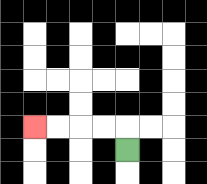{'start': '[5, 6]', 'end': '[1, 5]', 'path_directions': 'U,L,L,L,L', 'path_coordinates': '[[5, 6], [5, 5], [4, 5], [3, 5], [2, 5], [1, 5]]'}